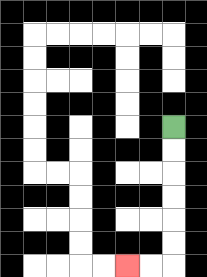{'start': '[7, 5]', 'end': '[5, 11]', 'path_directions': 'D,D,D,D,D,D,L,L', 'path_coordinates': '[[7, 5], [7, 6], [7, 7], [7, 8], [7, 9], [7, 10], [7, 11], [6, 11], [5, 11]]'}